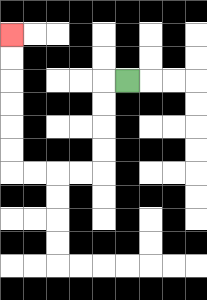{'start': '[5, 3]', 'end': '[0, 1]', 'path_directions': 'L,D,D,D,D,L,L,L,L,U,U,U,U,U,U', 'path_coordinates': '[[5, 3], [4, 3], [4, 4], [4, 5], [4, 6], [4, 7], [3, 7], [2, 7], [1, 7], [0, 7], [0, 6], [0, 5], [0, 4], [0, 3], [0, 2], [0, 1]]'}